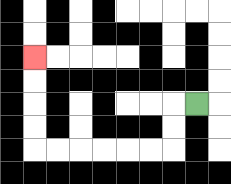{'start': '[8, 4]', 'end': '[1, 2]', 'path_directions': 'L,D,D,L,L,L,L,L,L,U,U,U,U', 'path_coordinates': '[[8, 4], [7, 4], [7, 5], [7, 6], [6, 6], [5, 6], [4, 6], [3, 6], [2, 6], [1, 6], [1, 5], [1, 4], [1, 3], [1, 2]]'}